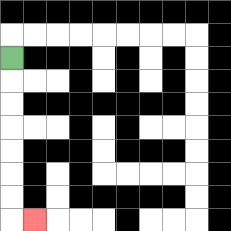{'start': '[0, 2]', 'end': '[1, 9]', 'path_directions': 'D,D,D,D,D,D,D,R', 'path_coordinates': '[[0, 2], [0, 3], [0, 4], [0, 5], [0, 6], [0, 7], [0, 8], [0, 9], [1, 9]]'}